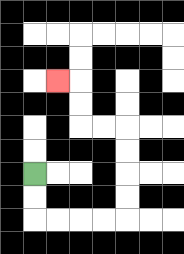{'start': '[1, 7]', 'end': '[2, 3]', 'path_directions': 'D,D,R,R,R,R,U,U,U,U,L,L,U,U,L', 'path_coordinates': '[[1, 7], [1, 8], [1, 9], [2, 9], [3, 9], [4, 9], [5, 9], [5, 8], [5, 7], [5, 6], [5, 5], [4, 5], [3, 5], [3, 4], [3, 3], [2, 3]]'}